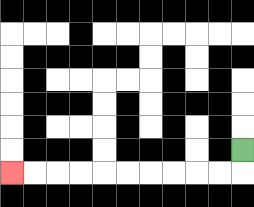{'start': '[10, 6]', 'end': '[0, 7]', 'path_directions': 'D,L,L,L,L,L,L,L,L,L,L', 'path_coordinates': '[[10, 6], [10, 7], [9, 7], [8, 7], [7, 7], [6, 7], [5, 7], [4, 7], [3, 7], [2, 7], [1, 7], [0, 7]]'}